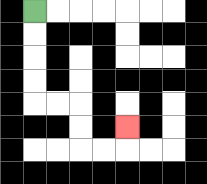{'start': '[1, 0]', 'end': '[5, 5]', 'path_directions': 'D,D,D,D,R,R,D,D,R,R,U', 'path_coordinates': '[[1, 0], [1, 1], [1, 2], [1, 3], [1, 4], [2, 4], [3, 4], [3, 5], [3, 6], [4, 6], [5, 6], [5, 5]]'}